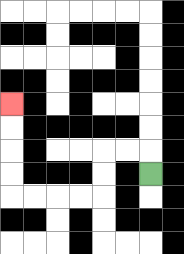{'start': '[6, 7]', 'end': '[0, 4]', 'path_directions': 'U,L,L,D,D,L,L,L,L,U,U,U,U', 'path_coordinates': '[[6, 7], [6, 6], [5, 6], [4, 6], [4, 7], [4, 8], [3, 8], [2, 8], [1, 8], [0, 8], [0, 7], [0, 6], [0, 5], [0, 4]]'}